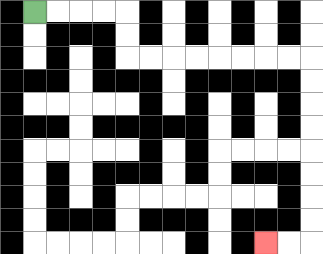{'start': '[1, 0]', 'end': '[11, 10]', 'path_directions': 'R,R,R,R,D,D,R,R,R,R,R,R,R,R,D,D,D,D,D,D,D,D,L,L', 'path_coordinates': '[[1, 0], [2, 0], [3, 0], [4, 0], [5, 0], [5, 1], [5, 2], [6, 2], [7, 2], [8, 2], [9, 2], [10, 2], [11, 2], [12, 2], [13, 2], [13, 3], [13, 4], [13, 5], [13, 6], [13, 7], [13, 8], [13, 9], [13, 10], [12, 10], [11, 10]]'}